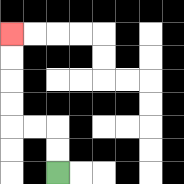{'start': '[2, 7]', 'end': '[0, 1]', 'path_directions': 'U,U,L,L,U,U,U,U', 'path_coordinates': '[[2, 7], [2, 6], [2, 5], [1, 5], [0, 5], [0, 4], [0, 3], [0, 2], [0, 1]]'}